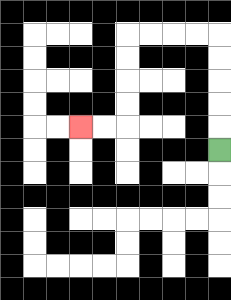{'start': '[9, 6]', 'end': '[3, 5]', 'path_directions': 'U,U,U,U,U,L,L,L,L,D,D,D,D,L,L', 'path_coordinates': '[[9, 6], [9, 5], [9, 4], [9, 3], [9, 2], [9, 1], [8, 1], [7, 1], [6, 1], [5, 1], [5, 2], [5, 3], [5, 4], [5, 5], [4, 5], [3, 5]]'}